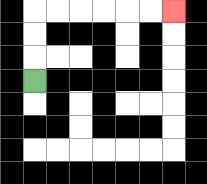{'start': '[1, 3]', 'end': '[7, 0]', 'path_directions': 'U,U,U,R,R,R,R,R,R', 'path_coordinates': '[[1, 3], [1, 2], [1, 1], [1, 0], [2, 0], [3, 0], [4, 0], [5, 0], [6, 0], [7, 0]]'}